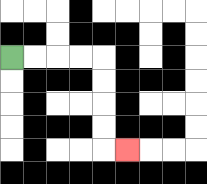{'start': '[0, 2]', 'end': '[5, 6]', 'path_directions': 'R,R,R,R,D,D,D,D,R', 'path_coordinates': '[[0, 2], [1, 2], [2, 2], [3, 2], [4, 2], [4, 3], [4, 4], [4, 5], [4, 6], [5, 6]]'}